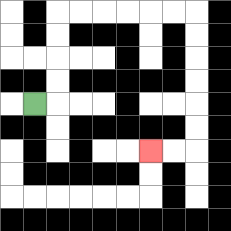{'start': '[1, 4]', 'end': '[6, 6]', 'path_directions': 'R,U,U,U,U,R,R,R,R,R,R,D,D,D,D,D,D,L,L', 'path_coordinates': '[[1, 4], [2, 4], [2, 3], [2, 2], [2, 1], [2, 0], [3, 0], [4, 0], [5, 0], [6, 0], [7, 0], [8, 0], [8, 1], [8, 2], [8, 3], [8, 4], [8, 5], [8, 6], [7, 6], [6, 6]]'}